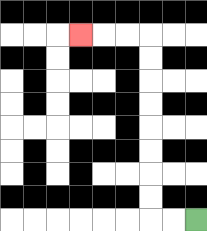{'start': '[8, 9]', 'end': '[3, 1]', 'path_directions': 'L,L,U,U,U,U,U,U,U,U,L,L,L', 'path_coordinates': '[[8, 9], [7, 9], [6, 9], [6, 8], [6, 7], [6, 6], [6, 5], [6, 4], [6, 3], [6, 2], [6, 1], [5, 1], [4, 1], [3, 1]]'}